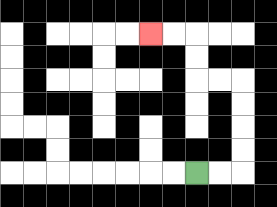{'start': '[8, 7]', 'end': '[6, 1]', 'path_directions': 'R,R,U,U,U,U,L,L,U,U,L,L', 'path_coordinates': '[[8, 7], [9, 7], [10, 7], [10, 6], [10, 5], [10, 4], [10, 3], [9, 3], [8, 3], [8, 2], [8, 1], [7, 1], [6, 1]]'}